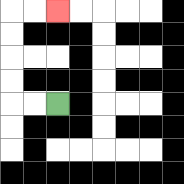{'start': '[2, 4]', 'end': '[2, 0]', 'path_directions': 'L,L,U,U,U,U,R,R', 'path_coordinates': '[[2, 4], [1, 4], [0, 4], [0, 3], [0, 2], [0, 1], [0, 0], [1, 0], [2, 0]]'}